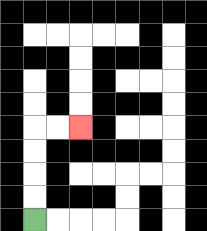{'start': '[1, 9]', 'end': '[3, 5]', 'path_directions': 'U,U,U,U,R,R', 'path_coordinates': '[[1, 9], [1, 8], [1, 7], [1, 6], [1, 5], [2, 5], [3, 5]]'}